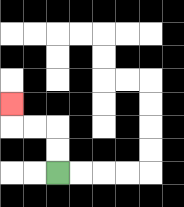{'start': '[2, 7]', 'end': '[0, 4]', 'path_directions': 'U,U,L,L,U', 'path_coordinates': '[[2, 7], [2, 6], [2, 5], [1, 5], [0, 5], [0, 4]]'}